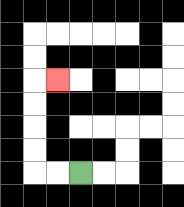{'start': '[3, 7]', 'end': '[2, 3]', 'path_directions': 'L,L,U,U,U,U,R', 'path_coordinates': '[[3, 7], [2, 7], [1, 7], [1, 6], [1, 5], [1, 4], [1, 3], [2, 3]]'}